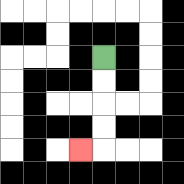{'start': '[4, 2]', 'end': '[3, 6]', 'path_directions': 'D,D,D,D,L', 'path_coordinates': '[[4, 2], [4, 3], [4, 4], [4, 5], [4, 6], [3, 6]]'}